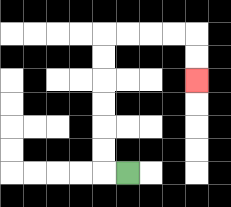{'start': '[5, 7]', 'end': '[8, 3]', 'path_directions': 'L,U,U,U,U,U,U,R,R,R,R,D,D', 'path_coordinates': '[[5, 7], [4, 7], [4, 6], [4, 5], [4, 4], [4, 3], [4, 2], [4, 1], [5, 1], [6, 1], [7, 1], [8, 1], [8, 2], [8, 3]]'}